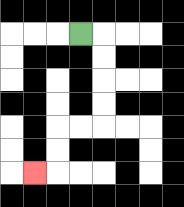{'start': '[3, 1]', 'end': '[1, 7]', 'path_directions': 'R,D,D,D,D,L,L,D,D,L', 'path_coordinates': '[[3, 1], [4, 1], [4, 2], [4, 3], [4, 4], [4, 5], [3, 5], [2, 5], [2, 6], [2, 7], [1, 7]]'}